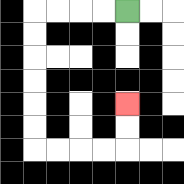{'start': '[5, 0]', 'end': '[5, 4]', 'path_directions': 'L,L,L,L,D,D,D,D,D,D,R,R,R,R,U,U', 'path_coordinates': '[[5, 0], [4, 0], [3, 0], [2, 0], [1, 0], [1, 1], [1, 2], [1, 3], [1, 4], [1, 5], [1, 6], [2, 6], [3, 6], [4, 6], [5, 6], [5, 5], [5, 4]]'}